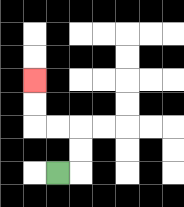{'start': '[2, 7]', 'end': '[1, 3]', 'path_directions': 'R,U,U,L,L,U,U', 'path_coordinates': '[[2, 7], [3, 7], [3, 6], [3, 5], [2, 5], [1, 5], [1, 4], [1, 3]]'}